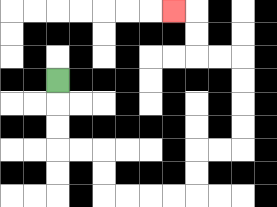{'start': '[2, 3]', 'end': '[7, 0]', 'path_directions': 'D,D,D,R,R,D,D,R,R,R,R,U,U,R,R,U,U,U,U,L,L,U,U,L', 'path_coordinates': '[[2, 3], [2, 4], [2, 5], [2, 6], [3, 6], [4, 6], [4, 7], [4, 8], [5, 8], [6, 8], [7, 8], [8, 8], [8, 7], [8, 6], [9, 6], [10, 6], [10, 5], [10, 4], [10, 3], [10, 2], [9, 2], [8, 2], [8, 1], [8, 0], [7, 0]]'}